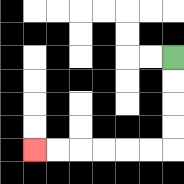{'start': '[7, 2]', 'end': '[1, 6]', 'path_directions': 'D,D,D,D,L,L,L,L,L,L', 'path_coordinates': '[[7, 2], [7, 3], [7, 4], [7, 5], [7, 6], [6, 6], [5, 6], [4, 6], [3, 6], [2, 6], [1, 6]]'}